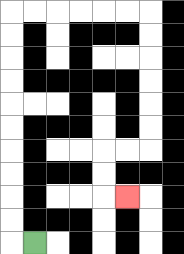{'start': '[1, 10]', 'end': '[5, 8]', 'path_directions': 'L,U,U,U,U,U,U,U,U,U,U,R,R,R,R,R,R,D,D,D,D,D,D,L,L,D,D,R', 'path_coordinates': '[[1, 10], [0, 10], [0, 9], [0, 8], [0, 7], [0, 6], [0, 5], [0, 4], [0, 3], [0, 2], [0, 1], [0, 0], [1, 0], [2, 0], [3, 0], [4, 0], [5, 0], [6, 0], [6, 1], [6, 2], [6, 3], [6, 4], [6, 5], [6, 6], [5, 6], [4, 6], [4, 7], [4, 8], [5, 8]]'}